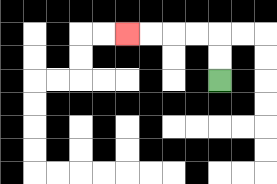{'start': '[9, 3]', 'end': '[5, 1]', 'path_directions': 'U,U,L,L,L,L', 'path_coordinates': '[[9, 3], [9, 2], [9, 1], [8, 1], [7, 1], [6, 1], [5, 1]]'}